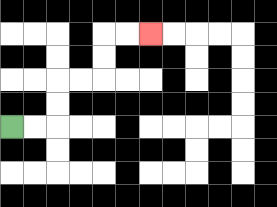{'start': '[0, 5]', 'end': '[6, 1]', 'path_directions': 'R,R,U,U,R,R,U,U,R,R', 'path_coordinates': '[[0, 5], [1, 5], [2, 5], [2, 4], [2, 3], [3, 3], [4, 3], [4, 2], [4, 1], [5, 1], [6, 1]]'}